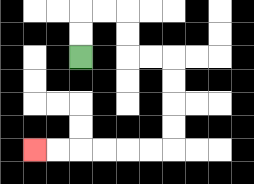{'start': '[3, 2]', 'end': '[1, 6]', 'path_directions': 'U,U,R,R,D,D,R,R,D,D,D,D,L,L,L,L,L,L', 'path_coordinates': '[[3, 2], [3, 1], [3, 0], [4, 0], [5, 0], [5, 1], [5, 2], [6, 2], [7, 2], [7, 3], [7, 4], [7, 5], [7, 6], [6, 6], [5, 6], [4, 6], [3, 6], [2, 6], [1, 6]]'}